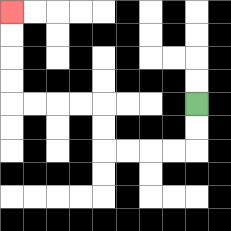{'start': '[8, 4]', 'end': '[0, 0]', 'path_directions': 'D,D,L,L,L,L,U,U,L,L,L,L,U,U,U,U', 'path_coordinates': '[[8, 4], [8, 5], [8, 6], [7, 6], [6, 6], [5, 6], [4, 6], [4, 5], [4, 4], [3, 4], [2, 4], [1, 4], [0, 4], [0, 3], [0, 2], [0, 1], [0, 0]]'}